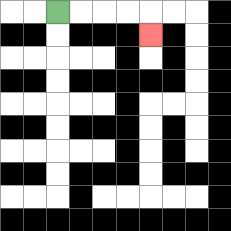{'start': '[2, 0]', 'end': '[6, 1]', 'path_directions': 'R,R,R,R,D', 'path_coordinates': '[[2, 0], [3, 0], [4, 0], [5, 0], [6, 0], [6, 1]]'}